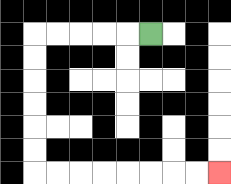{'start': '[6, 1]', 'end': '[9, 7]', 'path_directions': 'L,L,L,L,L,D,D,D,D,D,D,R,R,R,R,R,R,R,R', 'path_coordinates': '[[6, 1], [5, 1], [4, 1], [3, 1], [2, 1], [1, 1], [1, 2], [1, 3], [1, 4], [1, 5], [1, 6], [1, 7], [2, 7], [3, 7], [4, 7], [5, 7], [6, 7], [7, 7], [8, 7], [9, 7]]'}